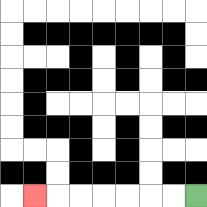{'start': '[8, 8]', 'end': '[1, 8]', 'path_directions': 'L,L,L,L,L,L,L', 'path_coordinates': '[[8, 8], [7, 8], [6, 8], [5, 8], [4, 8], [3, 8], [2, 8], [1, 8]]'}